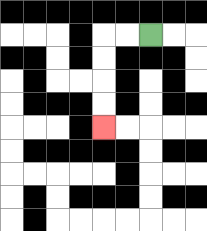{'start': '[6, 1]', 'end': '[4, 5]', 'path_directions': 'L,L,D,D,D,D', 'path_coordinates': '[[6, 1], [5, 1], [4, 1], [4, 2], [4, 3], [4, 4], [4, 5]]'}